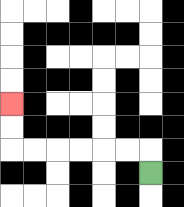{'start': '[6, 7]', 'end': '[0, 4]', 'path_directions': 'U,L,L,L,L,L,L,U,U', 'path_coordinates': '[[6, 7], [6, 6], [5, 6], [4, 6], [3, 6], [2, 6], [1, 6], [0, 6], [0, 5], [0, 4]]'}